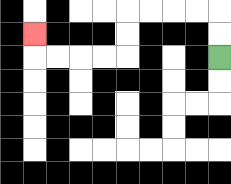{'start': '[9, 2]', 'end': '[1, 1]', 'path_directions': 'U,U,L,L,L,L,D,D,L,L,L,L,U', 'path_coordinates': '[[9, 2], [9, 1], [9, 0], [8, 0], [7, 0], [6, 0], [5, 0], [5, 1], [5, 2], [4, 2], [3, 2], [2, 2], [1, 2], [1, 1]]'}